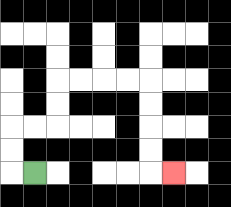{'start': '[1, 7]', 'end': '[7, 7]', 'path_directions': 'L,U,U,R,R,U,U,R,R,R,R,D,D,D,D,R', 'path_coordinates': '[[1, 7], [0, 7], [0, 6], [0, 5], [1, 5], [2, 5], [2, 4], [2, 3], [3, 3], [4, 3], [5, 3], [6, 3], [6, 4], [6, 5], [6, 6], [6, 7], [7, 7]]'}